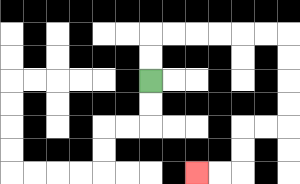{'start': '[6, 3]', 'end': '[8, 7]', 'path_directions': 'U,U,R,R,R,R,R,R,D,D,D,D,L,L,D,D,L,L', 'path_coordinates': '[[6, 3], [6, 2], [6, 1], [7, 1], [8, 1], [9, 1], [10, 1], [11, 1], [12, 1], [12, 2], [12, 3], [12, 4], [12, 5], [11, 5], [10, 5], [10, 6], [10, 7], [9, 7], [8, 7]]'}